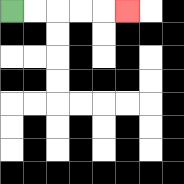{'start': '[0, 0]', 'end': '[5, 0]', 'path_directions': 'R,R,R,R,R', 'path_coordinates': '[[0, 0], [1, 0], [2, 0], [3, 0], [4, 0], [5, 0]]'}